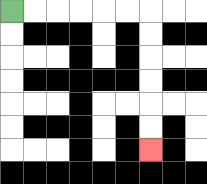{'start': '[0, 0]', 'end': '[6, 6]', 'path_directions': 'R,R,R,R,R,R,D,D,D,D,D,D', 'path_coordinates': '[[0, 0], [1, 0], [2, 0], [3, 0], [4, 0], [5, 0], [6, 0], [6, 1], [6, 2], [6, 3], [6, 4], [6, 5], [6, 6]]'}